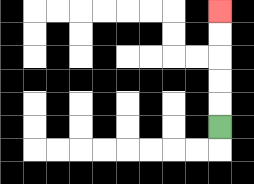{'start': '[9, 5]', 'end': '[9, 0]', 'path_directions': 'U,U,U,U,U', 'path_coordinates': '[[9, 5], [9, 4], [9, 3], [9, 2], [9, 1], [9, 0]]'}